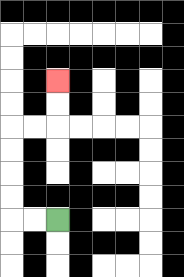{'start': '[2, 9]', 'end': '[2, 3]', 'path_directions': 'L,L,U,U,U,U,R,R,U,U', 'path_coordinates': '[[2, 9], [1, 9], [0, 9], [0, 8], [0, 7], [0, 6], [0, 5], [1, 5], [2, 5], [2, 4], [2, 3]]'}